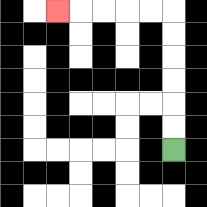{'start': '[7, 6]', 'end': '[2, 0]', 'path_directions': 'U,U,U,U,U,U,L,L,L,L,L', 'path_coordinates': '[[7, 6], [7, 5], [7, 4], [7, 3], [7, 2], [7, 1], [7, 0], [6, 0], [5, 0], [4, 0], [3, 0], [2, 0]]'}